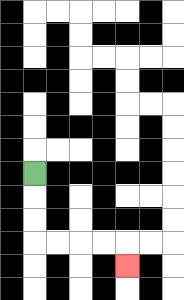{'start': '[1, 7]', 'end': '[5, 11]', 'path_directions': 'D,D,D,R,R,R,R,D', 'path_coordinates': '[[1, 7], [1, 8], [1, 9], [1, 10], [2, 10], [3, 10], [4, 10], [5, 10], [5, 11]]'}